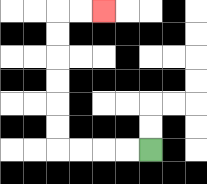{'start': '[6, 6]', 'end': '[4, 0]', 'path_directions': 'L,L,L,L,U,U,U,U,U,U,R,R', 'path_coordinates': '[[6, 6], [5, 6], [4, 6], [3, 6], [2, 6], [2, 5], [2, 4], [2, 3], [2, 2], [2, 1], [2, 0], [3, 0], [4, 0]]'}